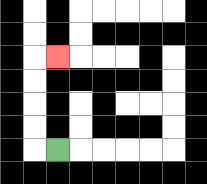{'start': '[2, 6]', 'end': '[2, 2]', 'path_directions': 'L,U,U,U,U,R', 'path_coordinates': '[[2, 6], [1, 6], [1, 5], [1, 4], [1, 3], [1, 2], [2, 2]]'}